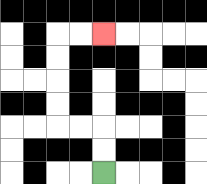{'start': '[4, 7]', 'end': '[4, 1]', 'path_directions': 'U,U,L,L,U,U,U,U,R,R', 'path_coordinates': '[[4, 7], [4, 6], [4, 5], [3, 5], [2, 5], [2, 4], [2, 3], [2, 2], [2, 1], [3, 1], [4, 1]]'}